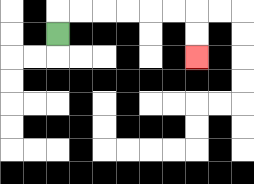{'start': '[2, 1]', 'end': '[8, 2]', 'path_directions': 'U,R,R,R,R,R,R,D,D', 'path_coordinates': '[[2, 1], [2, 0], [3, 0], [4, 0], [5, 0], [6, 0], [7, 0], [8, 0], [8, 1], [8, 2]]'}